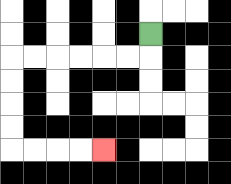{'start': '[6, 1]', 'end': '[4, 6]', 'path_directions': 'D,L,L,L,L,L,L,D,D,D,D,R,R,R,R', 'path_coordinates': '[[6, 1], [6, 2], [5, 2], [4, 2], [3, 2], [2, 2], [1, 2], [0, 2], [0, 3], [0, 4], [0, 5], [0, 6], [1, 6], [2, 6], [3, 6], [4, 6]]'}